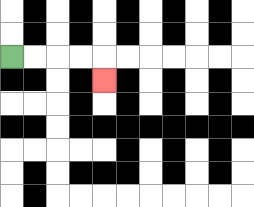{'start': '[0, 2]', 'end': '[4, 3]', 'path_directions': 'R,R,R,R,D', 'path_coordinates': '[[0, 2], [1, 2], [2, 2], [3, 2], [4, 2], [4, 3]]'}